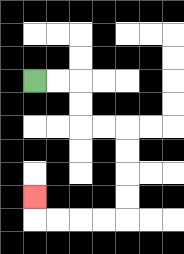{'start': '[1, 3]', 'end': '[1, 8]', 'path_directions': 'R,R,D,D,R,R,D,D,D,D,L,L,L,L,U', 'path_coordinates': '[[1, 3], [2, 3], [3, 3], [3, 4], [3, 5], [4, 5], [5, 5], [5, 6], [5, 7], [5, 8], [5, 9], [4, 9], [3, 9], [2, 9], [1, 9], [1, 8]]'}